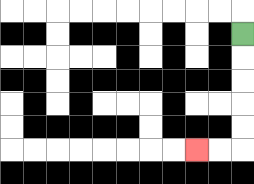{'start': '[10, 1]', 'end': '[8, 6]', 'path_directions': 'D,D,D,D,D,L,L', 'path_coordinates': '[[10, 1], [10, 2], [10, 3], [10, 4], [10, 5], [10, 6], [9, 6], [8, 6]]'}